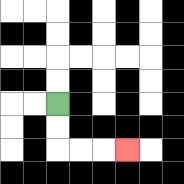{'start': '[2, 4]', 'end': '[5, 6]', 'path_directions': 'D,D,R,R,R', 'path_coordinates': '[[2, 4], [2, 5], [2, 6], [3, 6], [4, 6], [5, 6]]'}